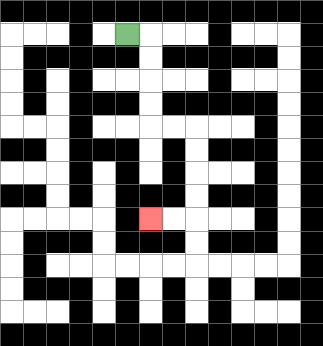{'start': '[5, 1]', 'end': '[6, 9]', 'path_directions': 'R,D,D,D,D,R,R,D,D,D,D,L,L', 'path_coordinates': '[[5, 1], [6, 1], [6, 2], [6, 3], [6, 4], [6, 5], [7, 5], [8, 5], [8, 6], [8, 7], [8, 8], [8, 9], [7, 9], [6, 9]]'}